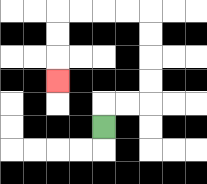{'start': '[4, 5]', 'end': '[2, 3]', 'path_directions': 'U,R,R,U,U,U,U,L,L,L,L,D,D,D', 'path_coordinates': '[[4, 5], [4, 4], [5, 4], [6, 4], [6, 3], [6, 2], [6, 1], [6, 0], [5, 0], [4, 0], [3, 0], [2, 0], [2, 1], [2, 2], [2, 3]]'}